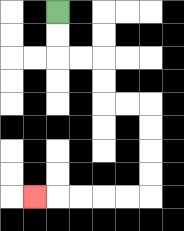{'start': '[2, 0]', 'end': '[1, 8]', 'path_directions': 'D,D,R,R,D,D,R,R,D,D,D,D,L,L,L,L,L', 'path_coordinates': '[[2, 0], [2, 1], [2, 2], [3, 2], [4, 2], [4, 3], [4, 4], [5, 4], [6, 4], [6, 5], [6, 6], [6, 7], [6, 8], [5, 8], [4, 8], [3, 8], [2, 8], [1, 8]]'}